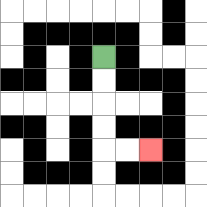{'start': '[4, 2]', 'end': '[6, 6]', 'path_directions': 'D,D,D,D,R,R', 'path_coordinates': '[[4, 2], [4, 3], [4, 4], [4, 5], [4, 6], [5, 6], [6, 6]]'}